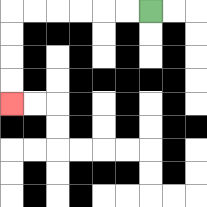{'start': '[6, 0]', 'end': '[0, 4]', 'path_directions': 'L,L,L,L,L,L,D,D,D,D', 'path_coordinates': '[[6, 0], [5, 0], [4, 0], [3, 0], [2, 0], [1, 0], [0, 0], [0, 1], [0, 2], [0, 3], [0, 4]]'}